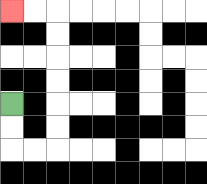{'start': '[0, 4]', 'end': '[0, 0]', 'path_directions': 'D,D,R,R,U,U,U,U,U,U,L,L', 'path_coordinates': '[[0, 4], [0, 5], [0, 6], [1, 6], [2, 6], [2, 5], [2, 4], [2, 3], [2, 2], [2, 1], [2, 0], [1, 0], [0, 0]]'}